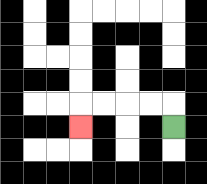{'start': '[7, 5]', 'end': '[3, 5]', 'path_directions': 'U,L,L,L,L,D', 'path_coordinates': '[[7, 5], [7, 4], [6, 4], [5, 4], [4, 4], [3, 4], [3, 5]]'}